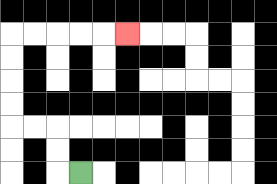{'start': '[3, 7]', 'end': '[5, 1]', 'path_directions': 'L,U,U,L,L,U,U,U,U,R,R,R,R,R', 'path_coordinates': '[[3, 7], [2, 7], [2, 6], [2, 5], [1, 5], [0, 5], [0, 4], [0, 3], [0, 2], [0, 1], [1, 1], [2, 1], [3, 1], [4, 1], [5, 1]]'}